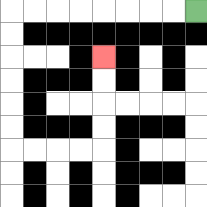{'start': '[8, 0]', 'end': '[4, 2]', 'path_directions': 'L,L,L,L,L,L,L,L,D,D,D,D,D,D,R,R,R,R,U,U,U,U', 'path_coordinates': '[[8, 0], [7, 0], [6, 0], [5, 0], [4, 0], [3, 0], [2, 0], [1, 0], [0, 0], [0, 1], [0, 2], [0, 3], [0, 4], [0, 5], [0, 6], [1, 6], [2, 6], [3, 6], [4, 6], [4, 5], [4, 4], [4, 3], [4, 2]]'}